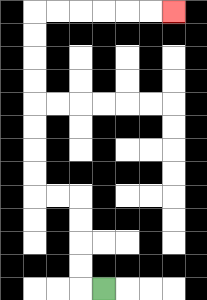{'start': '[4, 12]', 'end': '[7, 0]', 'path_directions': 'L,U,U,U,U,L,L,U,U,U,U,U,U,U,U,R,R,R,R,R,R', 'path_coordinates': '[[4, 12], [3, 12], [3, 11], [3, 10], [3, 9], [3, 8], [2, 8], [1, 8], [1, 7], [1, 6], [1, 5], [1, 4], [1, 3], [1, 2], [1, 1], [1, 0], [2, 0], [3, 0], [4, 0], [5, 0], [6, 0], [7, 0]]'}